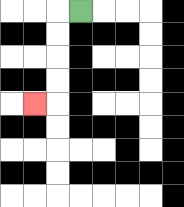{'start': '[3, 0]', 'end': '[1, 4]', 'path_directions': 'L,D,D,D,D,L', 'path_coordinates': '[[3, 0], [2, 0], [2, 1], [2, 2], [2, 3], [2, 4], [1, 4]]'}